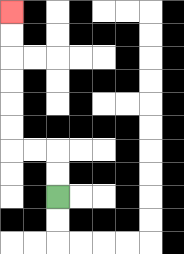{'start': '[2, 8]', 'end': '[0, 0]', 'path_directions': 'U,U,L,L,U,U,U,U,U,U', 'path_coordinates': '[[2, 8], [2, 7], [2, 6], [1, 6], [0, 6], [0, 5], [0, 4], [0, 3], [0, 2], [0, 1], [0, 0]]'}